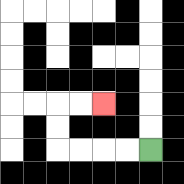{'start': '[6, 6]', 'end': '[4, 4]', 'path_directions': 'L,L,L,L,U,U,R,R', 'path_coordinates': '[[6, 6], [5, 6], [4, 6], [3, 6], [2, 6], [2, 5], [2, 4], [3, 4], [4, 4]]'}